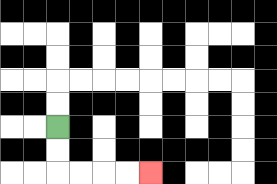{'start': '[2, 5]', 'end': '[6, 7]', 'path_directions': 'D,D,R,R,R,R', 'path_coordinates': '[[2, 5], [2, 6], [2, 7], [3, 7], [4, 7], [5, 7], [6, 7]]'}